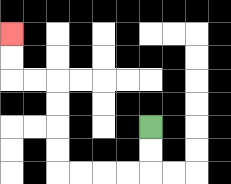{'start': '[6, 5]', 'end': '[0, 1]', 'path_directions': 'D,D,L,L,L,L,U,U,U,U,L,L,U,U', 'path_coordinates': '[[6, 5], [6, 6], [6, 7], [5, 7], [4, 7], [3, 7], [2, 7], [2, 6], [2, 5], [2, 4], [2, 3], [1, 3], [0, 3], [0, 2], [0, 1]]'}